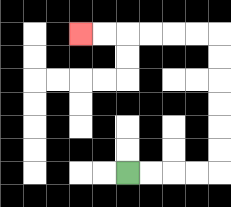{'start': '[5, 7]', 'end': '[3, 1]', 'path_directions': 'R,R,R,R,U,U,U,U,U,U,L,L,L,L,L,L', 'path_coordinates': '[[5, 7], [6, 7], [7, 7], [8, 7], [9, 7], [9, 6], [9, 5], [9, 4], [9, 3], [9, 2], [9, 1], [8, 1], [7, 1], [6, 1], [5, 1], [4, 1], [3, 1]]'}